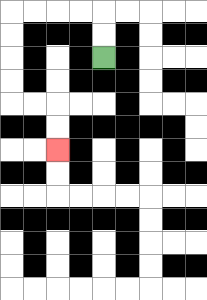{'start': '[4, 2]', 'end': '[2, 6]', 'path_directions': 'U,U,L,L,L,L,D,D,D,D,R,R,D,D', 'path_coordinates': '[[4, 2], [4, 1], [4, 0], [3, 0], [2, 0], [1, 0], [0, 0], [0, 1], [0, 2], [0, 3], [0, 4], [1, 4], [2, 4], [2, 5], [2, 6]]'}